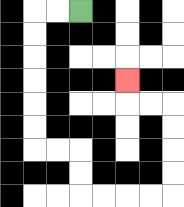{'start': '[3, 0]', 'end': '[5, 3]', 'path_directions': 'L,L,D,D,D,D,D,D,R,R,D,D,R,R,R,R,U,U,U,U,L,L,U', 'path_coordinates': '[[3, 0], [2, 0], [1, 0], [1, 1], [1, 2], [1, 3], [1, 4], [1, 5], [1, 6], [2, 6], [3, 6], [3, 7], [3, 8], [4, 8], [5, 8], [6, 8], [7, 8], [7, 7], [7, 6], [7, 5], [7, 4], [6, 4], [5, 4], [5, 3]]'}